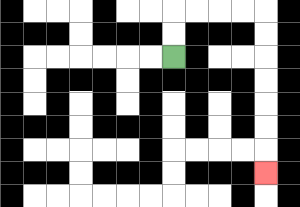{'start': '[7, 2]', 'end': '[11, 7]', 'path_directions': 'U,U,R,R,R,R,D,D,D,D,D,D,D', 'path_coordinates': '[[7, 2], [7, 1], [7, 0], [8, 0], [9, 0], [10, 0], [11, 0], [11, 1], [11, 2], [11, 3], [11, 4], [11, 5], [11, 6], [11, 7]]'}